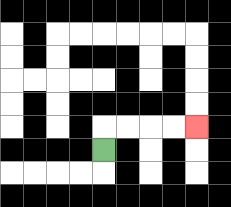{'start': '[4, 6]', 'end': '[8, 5]', 'path_directions': 'U,R,R,R,R', 'path_coordinates': '[[4, 6], [4, 5], [5, 5], [6, 5], [7, 5], [8, 5]]'}